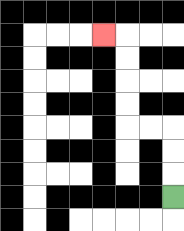{'start': '[7, 8]', 'end': '[4, 1]', 'path_directions': 'U,U,U,L,L,U,U,U,U,L', 'path_coordinates': '[[7, 8], [7, 7], [7, 6], [7, 5], [6, 5], [5, 5], [5, 4], [5, 3], [5, 2], [5, 1], [4, 1]]'}